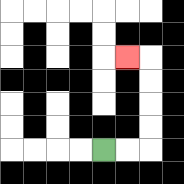{'start': '[4, 6]', 'end': '[5, 2]', 'path_directions': 'R,R,U,U,U,U,L', 'path_coordinates': '[[4, 6], [5, 6], [6, 6], [6, 5], [6, 4], [6, 3], [6, 2], [5, 2]]'}